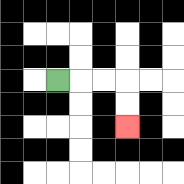{'start': '[2, 3]', 'end': '[5, 5]', 'path_directions': 'R,R,R,D,D', 'path_coordinates': '[[2, 3], [3, 3], [4, 3], [5, 3], [5, 4], [5, 5]]'}